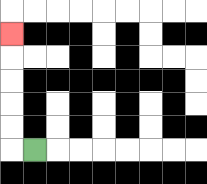{'start': '[1, 6]', 'end': '[0, 1]', 'path_directions': 'L,U,U,U,U,U', 'path_coordinates': '[[1, 6], [0, 6], [0, 5], [0, 4], [0, 3], [0, 2], [0, 1]]'}